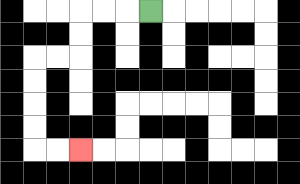{'start': '[6, 0]', 'end': '[3, 6]', 'path_directions': 'L,L,L,D,D,L,L,D,D,D,D,R,R', 'path_coordinates': '[[6, 0], [5, 0], [4, 0], [3, 0], [3, 1], [3, 2], [2, 2], [1, 2], [1, 3], [1, 4], [1, 5], [1, 6], [2, 6], [3, 6]]'}